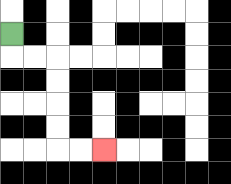{'start': '[0, 1]', 'end': '[4, 6]', 'path_directions': 'D,R,R,D,D,D,D,R,R', 'path_coordinates': '[[0, 1], [0, 2], [1, 2], [2, 2], [2, 3], [2, 4], [2, 5], [2, 6], [3, 6], [4, 6]]'}